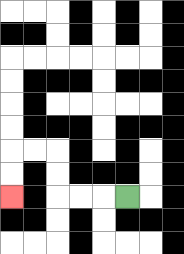{'start': '[5, 8]', 'end': '[0, 8]', 'path_directions': 'L,L,L,U,U,L,L,D,D', 'path_coordinates': '[[5, 8], [4, 8], [3, 8], [2, 8], [2, 7], [2, 6], [1, 6], [0, 6], [0, 7], [0, 8]]'}